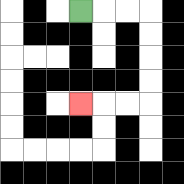{'start': '[3, 0]', 'end': '[3, 4]', 'path_directions': 'R,R,R,D,D,D,D,L,L,L', 'path_coordinates': '[[3, 0], [4, 0], [5, 0], [6, 0], [6, 1], [6, 2], [6, 3], [6, 4], [5, 4], [4, 4], [3, 4]]'}